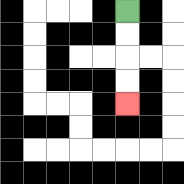{'start': '[5, 0]', 'end': '[5, 4]', 'path_directions': 'D,D,D,D', 'path_coordinates': '[[5, 0], [5, 1], [5, 2], [5, 3], [5, 4]]'}